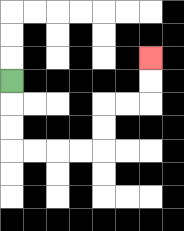{'start': '[0, 3]', 'end': '[6, 2]', 'path_directions': 'D,D,D,R,R,R,R,U,U,R,R,U,U', 'path_coordinates': '[[0, 3], [0, 4], [0, 5], [0, 6], [1, 6], [2, 6], [3, 6], [4, 6], [4, 5], [4, 4], [5, 4], [6, 4], [6, 3], [6, 2]]'}